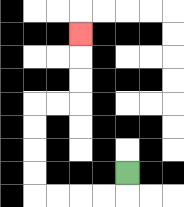{'start': '[5, 7]', 'end': '[3, 1]', 'path_directions': 'D,L,L,L,L,U,U,U,U,R,R,U,U,U', 'path_coordinates': '[[5, 7], [5, 8], [4, 8], [3, 8], [2, 8], [1, 8], [1, 7], [1, 6], [1, 5], [1, 4], [2, 4], [3, 4], [3, 3], [3, 2], [3, 1]]'}